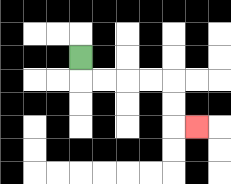{'start': '[3, 2]', 'end': '[8, 5]', 'path_directions': 'D,R,R,R,R,D,D,R', 'path_coordinates': '[[3, 2], [3, 3], [4, 3], [5, 3], [6, 3], [7, 3], [7, 4], [7, 5], [8, 5]]'}